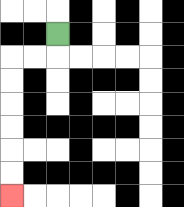{'start': '[2, 1]', 'end': '[0, 8]', 'path_directions': 'D,L,L,D,D,D,D,D,D', 'path_coordinates': '[[2, 1], [2, 2], [1, 2], [0, 2], [0, 3], [0, 4], [0, 5], [0, 6], [0, 7], [0, 8]]'}